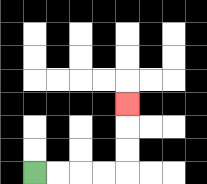{'start': '[1, 7]', 'end': '[5, 4]', 'path_directions': 'R,R,R,R,U,U,U', 'path_coordinates': '[[1, 7], [2, 7], [3, 7], [4, 7], [5, 7], [5, 6], [5, 5], [5, 4]]'}